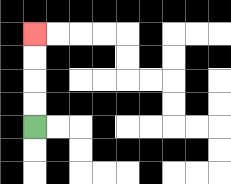{'start': '[1, 5]', 'end': '[1, 1]', 'path_directions': 'U,U,U,U', 'path_coordinates': '[[1, 5], [1, 4], [1, 3], [1, 2], [1, 1]]'}